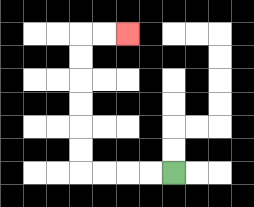{'start': '[7, 7]', 'end': '[5, 1]', 'path_directions': 'L,L,L,L,U,U,U,U,U,U,R,R', 'path_coordinates': '[[7, 7], [6, 7], [5, 7], [4, 7], [3, 7], [3, 6], [3, 5], [3, 4], [3, 3], [3, 2], [3, 1], [4, 1], [5, 1]]'}